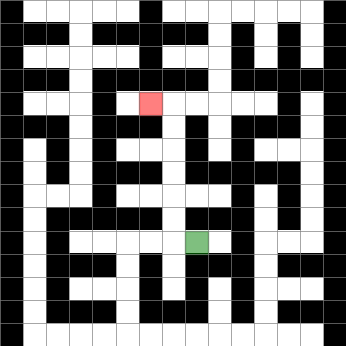{'start': '[8, 10]', 'end': '[6, 4]', 'path_directions': 'L,U,U,U,U,U,U,L', 'path_coordinates': '[[8, 10], [7, 10], [7, 9], [7, 8], [7, 7], [7, 6], [7, 5], [7, 4], [6, 4]]'}